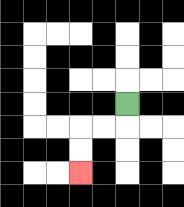{'start': '[5, 4]', 'end': '[3, 7]', 'path_directions': 'D,L,L,D,D', 'path_coordinates': '[[5, 4], [5, 5], [4, 5], [3, 5], [3, 6], [3, 7]]'}